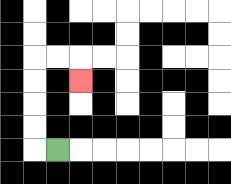{'start': '[2, 6]', 'end': '[3, 3]', 'path_directions': 'L,U,U,U,U,R,R,D', 'path_coordinates': '[[2, 6], [1, 6], [1, 5], [1, 4], [1, 3], [1, 2], [2, 2], [3, 2], [3, 3]]'}